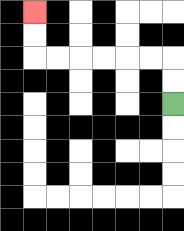{'start': '[7, 4]', 'end': '[1, 0]', 'path_directions': 'U,U,L,L,L,L,L,L,U,U', 'path_coordinates': '[[7, 4], [7, 3], [7, 2], [6, 2], [5, 2], [4, 2], [3, 2], [2, 2], [1, 2], [1, 1], [1, 0]]'}